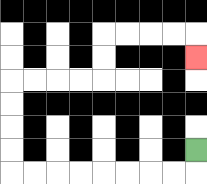{'start': '[8, 6]', 'end': '[8, 2]', 'path_directions': 'D,L,L,L,L,L,L,L,L,U,U,U,U,R,R,R,R,U,U,R,R,R,R,D', 'path_coordinates': '[[8, 6], [8, 7], [7, 7], [6, 7], [5, 7], [4, 7], [3, 7], [2, 7], [1, 7], [0, 7], [0, 6], [0, 5], [0, 4], [0, 3], [1, 3], [2, 3], [3, 3], [4, 3], [4, 2], [4, 1], [5, 1], [6, 1], [7, 1], [8, 1], [8, 2]]'}